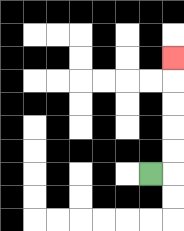{'start': '[6, 7]', 'end': '[7, 2]', 'path_directions': 'R,U,U,U,U,U', 'path_coordinates': '[[6, 7], [7, 7], [7, 6], [7, 5], [7, 4], [7, 3], [7, 2]]'}